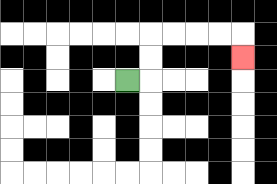{'start': '[5, 3]', 'end': '[10, 2]', 'path_directions': 'R,U,U,R,R,R,R,D', 'path_coordinates': '[[5, 3], [6, 3], [6, 2], [6, 1], [7, 1], [8, 1], [9, 1], [10, 1], [10, 2]]'}